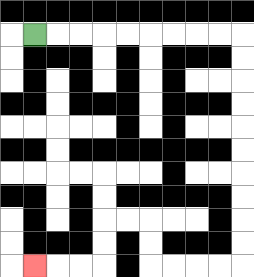{'start': '[1, 1]', 'end': '[1, 11]', 'path_directions': 'R,R,R,R,R,R,R,R,R,D,D,D,D,D,D,D,D,D,D,L,L,L,L,U,U,L,L,D,D,L,L,L', 'path_coordinates': '[[1, 1], [2, 1], [3, 1], [4, 1], [5, 1], [6, 1], [7, 1], [8, 1], [9, 1], [10, 1], [10, 2], [10, 3], [10, 4], [10, 5], [10, 6], [10, 7], [10, 8], [10, 9], [10, 10], [10, 11], [9, 11], [8, 11], [7, 11], [6, 11], [6, 10], [6, 9], [5, 9], [4, 9], [4, 10], [4, 11], [3, 11], [2, 11], [1, 11]]'}